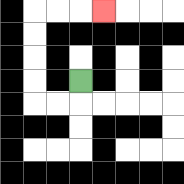{'start': '[3, 3]', 'end': '[4, 0]', 'path_directions': 'D,L,L,U,U,U,U,R,R,R', 'path_coordinates': '[[3, 3], [3, 4], [2, 4], [1, 4], [1, 3], [1, 2], [1, 1], [1, 0], [2, 0], [3, 0], [4, 0]]'}